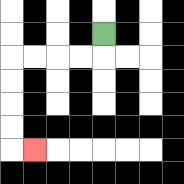{'start': '[4, 1]', 'end': '[1, 6]', 'path_directions': 'D,L,L,L,L,D,D,D,D,R', 'path_coordinates': '[[4, 1], [4, 2], [3, 2], [2, 2], [1, 2], [0, 2], [0, 3], [0, 4], [0, 5], [0, 6], [1, 6]]'}